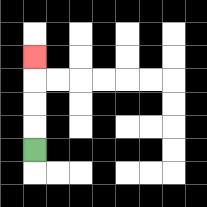{'start': '[1, 6]', 'end': '[1, 2]', 'path_directions': 'U,U,U,U', 'path_coordinates': '[[1, 6], [1, 5], [1, 4], [1, 3], [1, 2]]'}